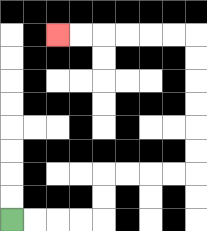{'start': '[0, 9]', 'end': '[2, 1]', 'path_directions': 'R,R,R,R,U,U,R,R,R,R,U,U,U,U,U,U,L,L,L,L,L,L', 'path_coordinates': '[[0, 9], [1, 9], [2, 9], [3, 9], [4, 9], [4, 8], [4, 7], [5, 7], [6, 7], [7, 7], [8, 7], [8, 6], [8, 5], [8, 4], [8, 3], [8, 2], [8, 1], [7, 1], [6, 1], [5, 1], [4, 1], [3, 1], [2, 1]]'}